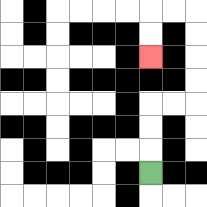{'start': '[6, 7]', 'end': '[6, 2]', 'path_directions': 'U,U,U,R,R,U,U,U,U,L,L,D,D', 'path_coordinates': '[[6, 7], [6, 6], [6, 5], [6, 4], [7, 4], [8, 4], [8, 3], [8, 2], [8, 1], [8, 0], [7, 0], [6, 0], [6, 1], [6, 2]]'}